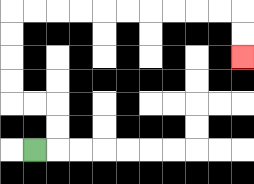{'start': '[1, 6]', 'end': '[10, 2]', 'path_directions': 'R,U,U,L,L,U,U,U,U,R,R,R,R,R,R,R,R,R,R,D,D', 'path_coordinates': '[[1, 6], [2, 6], [2, 5], [2, 4], [1, 4], [0, 4], [0, 3], [0, 2], [0, 1], [0, 0], [1, 0], [2, 0], [3, 0], [4, 0], [5, 0], [6, 0], [7, 0], [8, 0], [9, 0], [10, 0], [10, 1], [10, 2]]'}